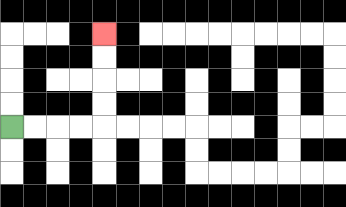{'start': '[0, 5]', 'end': '[4, 1]', 'path_directions': 'R,R,R,R,U,U,U,U', 'path_coordinates': '[[0, 5], [1, 5], [2, 5], [3, 5], [4, 5], [4, 4], [4, 3], [4, 2], [4, 1]]'}